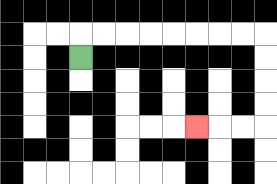{'start': '[3, 2]', 'end': '[8, 5]', 'path_directions': 'U,R,R,R,R,R,R,R,R,D,D,D,D,L,L,L', 'path_coordinates': '[[3, 2], [3, 1], [4, 1], [5, 1], [6, 1], [7, 1], [8, 1], [9, 1], [10, 1], [11, 1], [11, 2], [11, 3], [11, 4], [11, 5], [10, 5], [9, 5], [8, 5]]'}